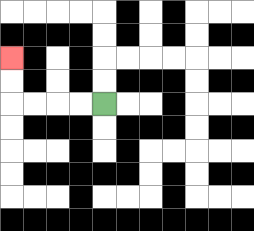{'start': '[4, 4]', 'end': '[0, 2]', 'path_directions': 'L,L,L,L,U,U', 'path_coordinates': '[[4, 4], [3, 4], [2, 4], [1, 4], [0, 4], [0, 3], [0, 2]]'}